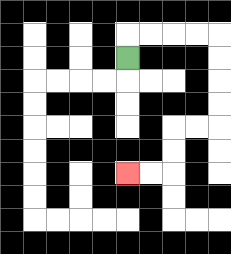{'start': '[5, 2]', 'end': '[5, 7]', 'path_directions': 'U,R,R,R,R,D,D,D,D,L,L,D,D,L,L', 'path_coordinates': '[[5, 2], [5, 1], [6, 1], [7, 1], [8, 1], [9, 1], [9, 2], [9, 3], [9, 4], [9, 5], [8, 5], [7, 5], [7, 6], [7, 7], [6, 7], [5, 7]]'}